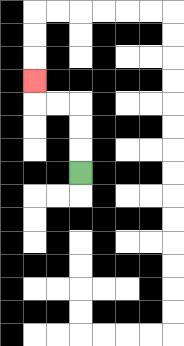{'start': '[3, 7]', 'end': '[1, 3]', 'path_directions': 'U,U,U,L,L,U', 'path_coordinates': '[[3, 7], [3, 6], [3, 5], [3, 4], [2, 4], [1, 4], [1, 3]]'}